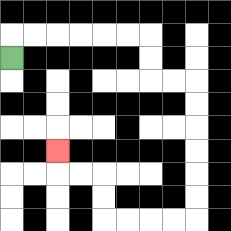{'start': '[0, 2]', 'end': '[2, 6]', 'path_directions': 'U,R,R,R,R,R,R,D,D,R,R,D,D,D,D,D,D,L,L,L,L,U,U,L,L,U', 'path_coordinates': '[[0, 2], [0, 1], [1, 1], [2, 1], [3, 1], [4, 1], [5, 1], [6, 1], [6, 2], [6, 3], [7, 3], [8, 3], [8, 4], [8, 5], [8, 6], [8, 7], [8, 8], [8, 9], [7, 9], [6, 9], [5, 9], [4, 9], [4, 8], [4, 7], [3, 7], [2, 7], [2, 6]]'}